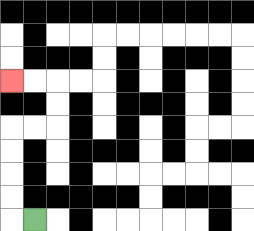{'start': '[1, 9]', 'end': '[0, 3]', 'path_directions': 'L,U,U,U,U,R,R,U,U,L,L', 'path_coordinates': '[[1, 9], [0, 9], [0, 8], [0, 7], [0, 6], [0, 5], [1, 5], [2, 5], [2, 4], [2, 3], [1, 3], [0, 3]]'}